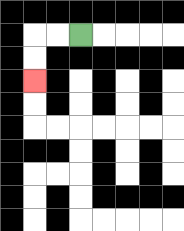{'start': '[3, 1]', 'end': '[1, 3]', 'path_directions': 'L,L,D,D', 'path_coordinates': '[[3, 1], [2, 1], [1, 1], [1, 2], [1, 3]]'}